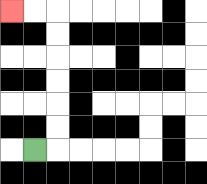{'start': '[1, 6]', 'end': '[0, 0]', 'path_directions': 'R,U,U,U,U,U,U,L,L', 'path_coordinates': '[[1, 6], [2, 6], [2, 5], [2, 4], [2, 3], [2, 2], [2, 1], [2, 0], [1, 0], [0, 0]]'}